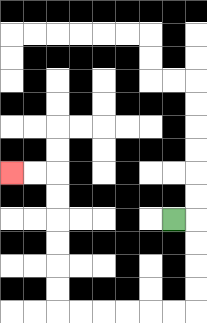{'start': '[7, 9]', 'end': '[0, 7]', 'path_directions': 'R,D,D,D,D,L,L,L,L,L,L,U,U,U,U,U,U,L,L', 'path_coordinates': '[[7, 9], [8, 9], [8, 10], [8, 11], [8, 12], [8, 13], [7, 13], [6, 13], [5, 13], [4, 13], [3, 13], [2, 13], [2, 12], [2, 11], [2, 10], [2, 9], [2, 8], [2, 7], [1, 7], [0, 7]]'}